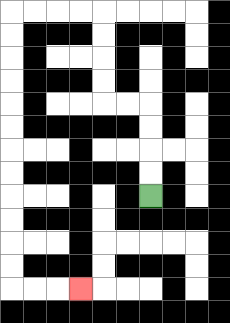{'start': '[6, 8]', 'end': '[3, 12]', 'path_directions': 'U,U,U,U,L,L,U,U,U,U,L,L,L,L,D,D,D,D,D,D,D,D,D,D,D,D,R,R,R', 'path_coordinates': '[[6, 8], [6, 7], [6, 6], [6, 5], [6, 4], [5, 4], [4, 4], [4, 3], [4, 2], [4, 1], [4, 0], [3, 0], [2, 0], [1, 0], [0, 0], [0, 1], [0, 2], [0, 3], [0, 4], [0, 5], [0, 6], [0, 7], [0, 8], [0, 9], [0, 10], [0, 11], [0, 12], [1, 12], [2, 12], [3, 12]]'}